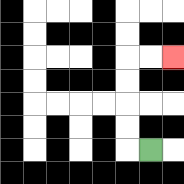{'start': '[6, 6]', 'end': '[7, 2]', 'path_directions': 'L,U,U,U,U,R,R', 'path_coordinates': '[[6, 6], [5, 6], [5, 5], [5, 4], [5, 3], [5, 2], [6, 2], [7, 2]]'}